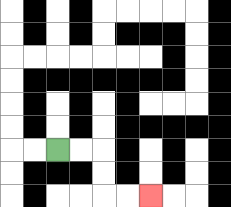{'start': '[2, 6]', 'end': '[6, 8]', 'path_directions': 'R,R,D,D,R,R', 'path_coordinates': '[[2, 6], [3, 6], [4, 6], [4, 7], [4, 8], [5, 8], [6, 8]]'}